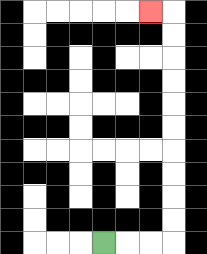{'start': '[4, 10]', 'end': '[6, 0]', 'path_directions': 'R,R,R,U,U,U,U,U,U,U,U,U,U,L', 'path_coordinates': '[[4, 10], [5, 10], [6, 10], [7, 10], [7, 9], [7, 8], [7, 7], [7, 6], [7, 5], [7, 4], [7, 3], [7, 2], [7, 1], [7, 0], [6, 0]]'}